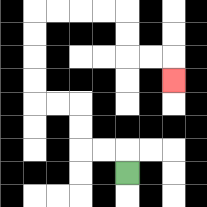{'start': '[5, 7]', 'end': '[7, 3]', 'path_directions': 'U,L,L,U,U,L,L,U,U,U,U,R,R,R,R,D,D,R,R,D', 'path_coordinates': '[[5, 7], [5, 6], [4, 6], [3, 6], [3, 5], [3, 4], [2, 4], [1, 4], [1, 3], [1, 2], [1, 1], [1, 0], [2, 0], [3, 0], [4, 0], [5, 0], [5, 1], [5, 2], [6, 2], [7, 2], [7, 3]]'}